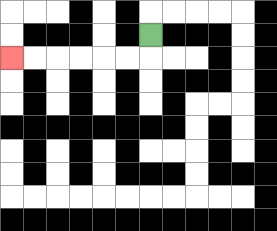{'start': '[6, 1]', 'end': '[0, 2]', 'path_directions': 'D,L,L,L,L,L,L', 'path_coordinates': '[[6, 1], [6, 2], [5, 2], [4, 2], [3, 2], [2, 2], [1, 2], [0, 2]]'}